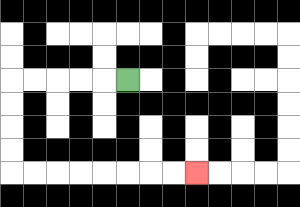{'start': '[5, 3]', 'end': '[8, 7]', 'path_directions': 'L,L,L,L,L,D,D,D,D,R,R,R,R,R,R,R,R', 'path_coordinates': '[[5, 3], [4, 3], [3, 3], [2, 3], [1, 3], [0, 3], [0, 4], [0, 5], [0, 6], [0, 7], [1, 7], [2, 7], [3, 7], [4, 7], [5, 7], [6, 7], [7, 7], [8, 7]]'}